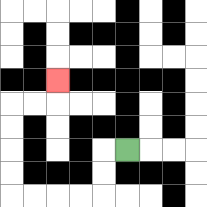{'start': '[5, 6]', 'end': '[2, 3]', 'path_directions': 'L,D,D,L,L,L,L,U,U,U,U,R,R,U', 'path_coordinates': '[[5, 6], [4, 6], [4, 7], [4, 8], [3, 8], [2, 8], [1, 8], [0, 8], [0, 7], [0, 6], [0, 5], [0, 4], [1, 4], [2, 4], [2, 3]]'}